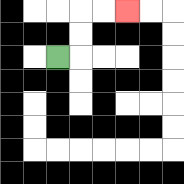{'start': '[2, 2]', 'end': '[5, 0]', 'path_directions': 'R,U,U,R,R', 'path_coordinates': '[[2, 2], [3, 2], [3, 1], [3, 0], [4, 0], [5, 0]]'}